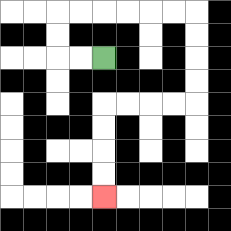{'start': '[4, 2]', 'end': '[4, 8]', 'path_directions': 'L,L,U,U,R,R,R,R,R,R,D,D,D,D,L,L,L,L,D,D,D,D', 'path_coordinates': '[[4, 2], [3, 2], [2, 2], [2, 1], [2, 0], [3, 0], [4, 0], [5, 0], [6, 0], [7, 0], [8, 0], [8, 1], [8, 2], [8, 3], [8, 4], [7, 4], [6, 4], [5, 4], [4, 4], [4, 5], [4, 6], [4, 7], [4, 8]]'}